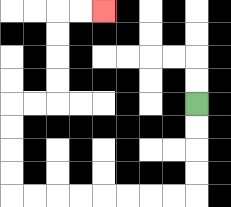{'start': '[8, 4]', 'end': '[4, 0]', 'path_directions': 'D,D,D,D,L,L,L,L,L,L,L,L,U,U,U,U,R,R,U,U,U,U,R,R', 'path_coordinates': '[[8, 4], [8, 5], [8, 6], [8, 7], [8, 8], [7, 8], [6, 8], [5, 8], [4, 8], [3, 8], [2, 8], [1, 8], [0, 8], [0, 7], [0, 6], [0, 5], [0, 4], [1, 4], [2, 4], [2, 3], [2, 2], [2, 1], [2, 0], [3, 0], [4, 0]]'}